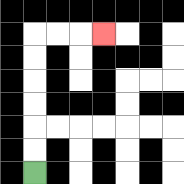{'start': '[1, 7]', 'end': '[4, 1]', 'path_directions': 'U,U,U,U,U,U,R,R,R', 'path_coordinates': '[[1, 7], [1, 6], [1, 5], [1, 4], [1, 3], [1, 2], [1, 1], [2, 1], [3, 1], [4, 1]]'}